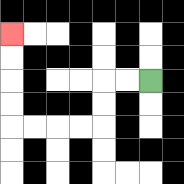{'start': '[6, 3]', 'end': '[0, 1]', 'path_directions': 'L,L,D,D,L,L,L,L,U,U,U,U', 'path_coordinates': '[[6, 3], [5, 3], [4, 3], [4, 4], [4, 5], [3, 5], [2, 5], [1, 5], [0, 5], [0, 4], [0, 3], [0, 2], [0, 1]]'}